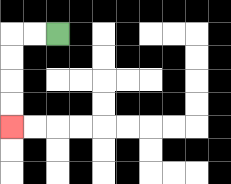{'start': '[2, 1]', 'end': '[0, 5]', 'path_directions': 'L,L,D,D,D,D', 'path_coordinates': '[[2, 1], [1, 1], [0, 1], [0, 2], [0, 3], [0, 4], [0, 5]]'}